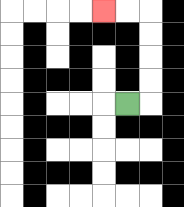{'start': '[5, 4]', 'end': '[4, 0]', 'path_directions': 'R,U,U,U,U,L,L', 'path_coordinates': '[[5, 4], [6, 4], [6, 3], [6, 2], [6, 1], [6, 0], [5, 0], [4, 0]]'}